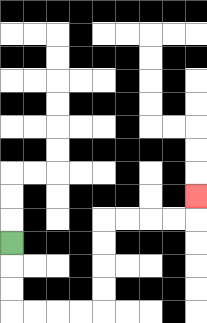{'start': '[0, 10]', 'end': '[8, 8]', 'path_directions': 'D,D,D,R,R,R,R,U,U,U,U,R,R,R,R,U', 'path_coordinates': '[[0, 10], [0, 11], [0, 12], [0, 13], [1, 13], [2, 13], [3, 13], [4, 13], [4, 12], [4, 11], [4, 10], [4, 9], [5, 9], [6, 9], [7, 9], [8, 9], [8, 8]]'}